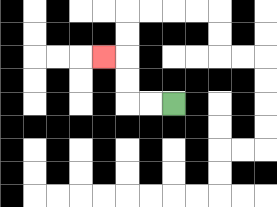{'start': '[7, 4]', 'end': '[4, 2]', 'path_directions': 'L,L,U,U,L', 'path_coordinates': '[[7, 4], [6, 4], [5, 4], [5, 3], [5, 2], [4, 2]]'}